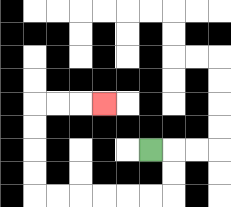{'start': '[6, 6]', 'end': '[4, 4]', 'path_directions': 'R,D,D,L,L,L,L,L,L,U,U,U,U,R,R,R', 'path_coordinates': '[[6, 6], [7, 6], [7, 7], [7, 8], [6, 8], [5, 8], [4, 8], [3, 8], [2, 8], [1, 8], [1, 7], [1, 6], [1, 5], [1, 4], [2, 4], [3, 4], [4, 4]]'}